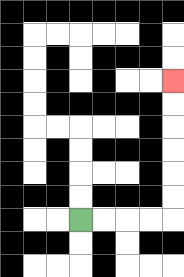{'start': '[3, 9]', 'end': '[7, 3]', 'path_directions': 'R,R,R,R,U,U,U,U,U,U', 'path_coordinates': '[[3, 9], [4, 9], [5, 9], [6, 9], [7, 9], [7, 8], [7, 7], [7, 6], [7, 5], [7, 4], [7, 3]]'}